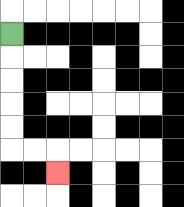{'start': '[0, 1]', 'end': '[2, 7]', 'path_directions': 'D,D,D,D,D,R,R,D', 'path_coordinates': '[[0, 1], [0, 2], [0, 3], [0, 4], [0, 5], [0, 6], [1, 6], [2, 6], [2, 7]]'}